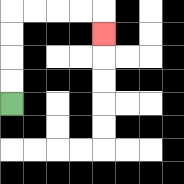{'start': '[0, 4]', 'end': '[4, 1]', 'path_directions': 'U,U,U,U,R,R,R,R,D', 'path_coordinates': '[[0, 4], [0, 3], [0, 2], [0, 1], [0, 0], [1, 0], [2, 0], [3, 0], [4, 0], [4, 1]]'}